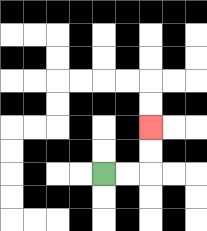{'start': '[4, 7]', 'end': '[6, 5]', 'path_directions': 'R,R,U,U', 'path_coordinates': '[[4, 7], [5, 7], [6, 7], [6, 6], [6, 5]]'}